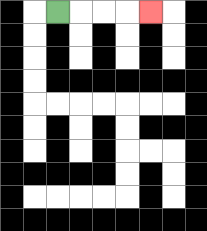{'start': '[2, 0]', 'end': '[6, 0]', 'path_directions': 'R,R,R,R', 'path_coordinates': '[[2, 0], [3, 0], [4, 0], [5, 0], [6, 0]]'}